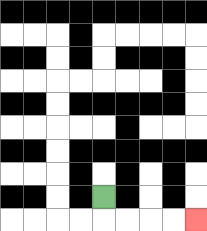{'start': '[4, 8]', 'end': '[8, 9]', 'path_directions': 'D,R,R,R,R', 'path_coordinates': '[[4, 8], [4, 9], [5, 9], [6, 9], [7, 9], [8, 9]]'}